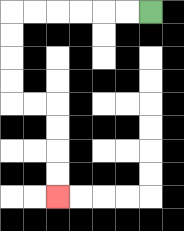{'start': '[6, 0]', 'end': '[2, 8]', 'path_directions': 'L,L,L,L,L,L,D,D,D,D,R,R,D,D,D,D', 'path_coordinates': '[[6, 0], [5, 0], [4, 0], [3, 0], [2, 0], [1, 0], [0, 0], [0, 1], [0, 2], [0, 3], [0, 4], [1, 4], [2, 4], [2, 5], [2, 6], [2, 7], [2, 8]]'}